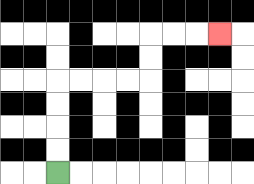{'start': '[2, 7]', 'end': '[9, 1]', 'path_directions': 'U,U,U,U,R,R,R,R,U,U,R,R,R', 'path_coordinates': '[[2, 7], [2, 6], [2, 5], [2, 4], [2, 3], [3, 3], [4, 3], [5, 3], [6, 3], [6, 2], [6, 1], [7, 1], [8, 1], [9, 1]]'}